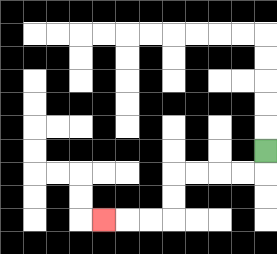{'start': '[11, 6]', 'end': '[4, 9]', 'path_directions': 'D,L,L,L,L,D,D,L,L,L', 'path_coordinates': '[[11, 6], [11, 7], [10, 7], [9, 7], [8, 7], [7, 7], [7, 8], [7, 9], [6, 9], [5, 9], [4, 9]]'}